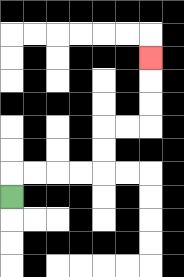{'start': '[0, 8]', 'end': '[6, 2]', 'path_directions': 'U,R,R,R,R,U,U,R,R,U,U,U', 'path_coordinates': '[[0, 8], [0, 7], [1, 7], [2, 7], [3, 7], [4, 7], [4, 6], [4, 5], [5, 5], [6, 5], [6, 4], [6, 3], [6, 2]]'}